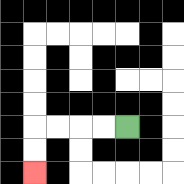{'start': '[5, 5]', 'end': '[1, 7]', 'path_directions': 'L,L,L,L,D,D', 'path_coordinates': '[[5, 5], [4, 5], [3, 5], [2, 5], [1, 5], [1, 6], [1, 7]]'}